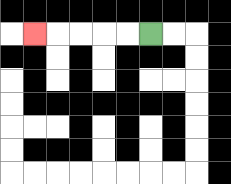{'start': '[6, 1]', 'end': '[1, 1]', 'path_directions': 'L,L,L,L,L', 'path_coordinates': '[[6, 1], [5, 1], [4, 1], [3, 1], [2, 1], [1, 1]]'}